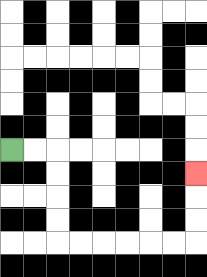{'start': '[0, 6]', 'end': '[8, 7]', 'path_directions': 'R,R,D,D,D,D,R,R,R,R,R,R,U,U,U', 'path_coordinates': '[[0, 6], [1, 6], [2, 6], [2, 7], [2, 8], [2, 9], [2, 10], [3, 10], [4, 10], [5, 10], [6, 10], [7, 10], [8, 10], [8, 9], [8, 8], [8, 7]]'}